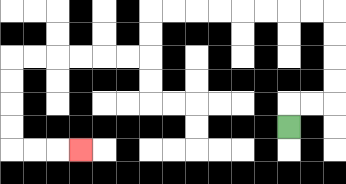{'start': '[12, 5]', 'end': '[3, 6]', 'path_directions': 'U,R,R,U,U,U,U,L,L,L,L,L,L,L,L,D,D,L,L,L,L,L,L,D,D,D,D,R,R,R', 'path_coordinates': '[[12, 5], [12, 4], [13, 4], [14, 4], [14, 3], [14, 2], [14, 1], [14, 0], [13, 0], [12, 0], [11, 0], [10, 0], [9, 0], [8, 0], [7, 0], [6, 0], [6, 1], [6, 2], [5, 2], [4, 2], [3, 2], [2, 2], [1, 2], [0, 2], [0, 3], [0, 4], [0, 5], [0, 6], [1, 6], [2, 6], [3, 6]]'}